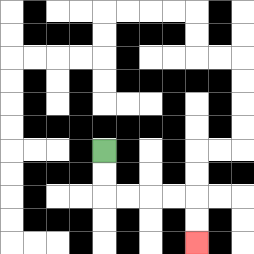{'start': '[4, 6]', 'end': '[8, 10]', 'path_directions': 'D,D,R,R,R,R,D,D', 'path_coordinates': '[[4, 6], [4, 7], [4, 8], [5, 8], [6, 8], [7, 8], [8, 8], [8, 9], [8, 10]]'}